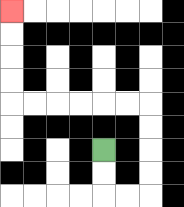{'start': '[4, 6]', 'end': '[0, 0]', 'path_directions': 'D,D,R,R,U,U,U,U,L,L,L,L,L,L,U,U,U,U', 'path_coordinates': '[[4, 6], [4, 7], [4, 8], [5, 8], [6, 8], [6, 7], [6, 6], [6, 5], [6, 4], [5, 4], [4, 4], [3, 4], [2, 4], [1, 4], [0, 4], [0, 3], [0, 2], [0, 1], [0, 0]]'}